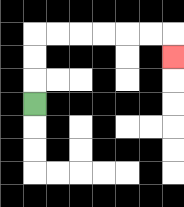{'start': '[1, 4]', 'end': '[7, 2]', 'path_directions': 'U,U,U,R,R,R,R,R,R,D', 'path_coordinates': '[[1, 4], [1, 3], [1, 2], [1, 1], [2, 1], [3, 1], [4, 1], [5, 1], [6, 1], [7, 1], [7, 2]]'}